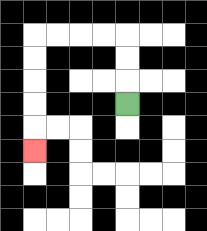{'start': '[5, 4]', 'end': '[1, 6]', 'path_directions': 'U,U,U,L,L,L,L,D,D,D,D,D', 'path_coordinates': '[[5, 4], [5, 3], [5, 2], [5, 1], [4, 1], [3, 1], [2, 1], [1, 1], [1, 2], [1, 3], [1, 4], [1, 5], [1, 6]]'}